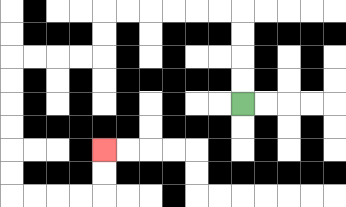{'start': '[10, 4]', 'end': '[4, 6]', 'path_directions': 'U,U,U,U,L,L,L,L,L,L,D,D,L,L,L,L,D,D,D,D,D,D,R,R,R,R,U,U', 'path_coordinates': '[[10, 4], [10, 3], [10, 2], [10, 1], [10, 0], [9, 0], [8, 0], [7, 0], [6, 0], [5, 0], [4, 0], [4, 1], [4, 2], [3, 2], [2, 2], [1, 2], [0, 2], [0, 3], [0, 4], [0, 5], [0, 6], [0, 7], [0, 8], [1, 8], [2, 8], [3, 8], [4, 8], [4, 7], [4, 6]]'}